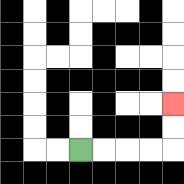{'start': '[3, 6]', 'end': '[7, 4]', 'path_directions': 'R,R,R,R,U,U', 'path_coordinates': '[[3, 6], [4, 6], [5, 6], [6, 6], [7, 6], [7, 5], [7, 4]]'}